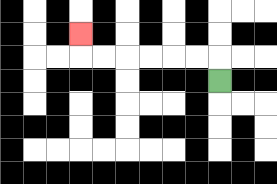{'start': '[9, 3]', 'end': '[3, 1]', 'path_directions': 'U,L,L,L,L,L,L,U', 'path_coordinates': '[[9, 3], [9, 2], [8, 2], [7, 2], [6, 2], [5, 2], [4, 2], [3, 2], [3, 1]]'}